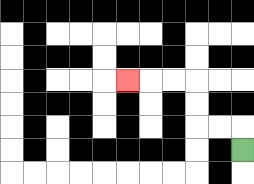{'start': '[10, 6]', 'end': '[5, 3]', 'path_directions': 'U,L,L,U,U,L,L,L', 'path_coordinates': '[[10, 6], [10, 5], [9, 5], [8, 5], [8, 4], [8, 3], [7, 3], [6, 3], [5, 3]]'}